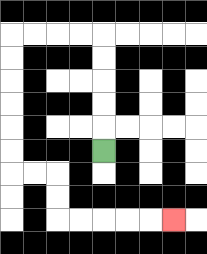{'start': '[4, 6]', 'end': '[7, 9]', 'path_directions': 'U,U,U,U,U,L,L,L,L,D,D,D,D,D,D,R,R,D,D,R,R,R,R,R', 'path_coordinates': '[[4, 6], [4, 5], [4, 4], [4, 3], [4, 2], [4, 1], [3, 1], [2, 1], [1, 1], [0, 1], [0, 2], [0, 3], [0, 4], [0, 5], [0, 6], [0, 7], [1, 7], [2, 7], [2, 8], [2, 9], [3, 9], [4, 9], [5, 9], [6, 9], [7, 9]]'}